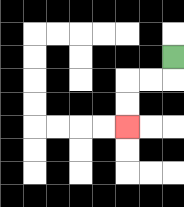{'start': '[7, 2]', 'end': '[5, 5]', 'path_directions': 'D,L,L,D,D', 'path_coordinates': '[[7, 2], [7, 3], [6, 3], [5, 3], [5, 4], [5, 5]]'}